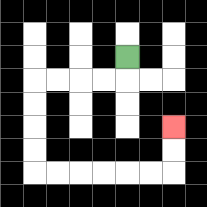{'start': '[5, 2]', 'end': '[7, 5]', 'path_directions': 'D,L,L,L,L,D,D,D,D,R,R,R,R,R,R,U,U', 'path_coordinates': '[[5, 2], [5, 3], [4, 3], [3, 3], [2, 3], [1, 3], [1, 4], [1, 5], [1, 6], [1, 7], [2, 7], [3, 7], [4, 7], [5, 7], [6, 7], [7, 7], [7, 6], [7, 5]]'}